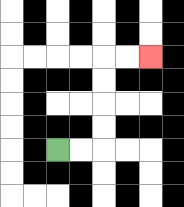{'start': '[2, 6]', 'end': '[6, 2]', 'path_directions': 'R,R,U,U,U,U,R,R', 'path_coordinates': '[[2, 6], [3, 6], [4, 6], [4, 5], [4, 4], [4, 3], [4, 2], [5, 2], [6, 2]]'}